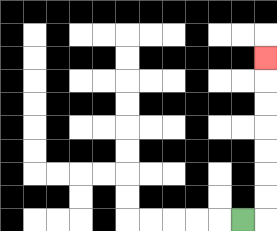{'start': '[10, 9]', 'end': '[11, 2]', 'path_directions': 'R,U,U,U,U,U,U,U', 'path_coordinates': '[[10, 9], [11, 9], [11, 8], [11, 7], [11, 6], [11, 5], [11, 4], [11, 3], [11, 2]]'}